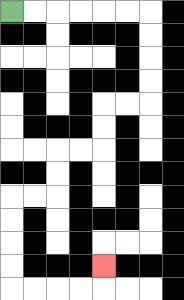{'start': '[0, 0]', 'end': '[4, 11]', 'path_directions': 'R,R,R,R,R,R,D,D,D,D,L,L,D,D,L,L,D,D,L,L,D,D,D,D,R,R,R,R,U', 'path_coordinates': '[[0, 0], [1, 0], [2, 0], [3, 0], [4, 0], [5, 0], [6, 0], [6, 1], [6, 2], [6, 3], [6, 4], [5, 4], [4, 4], [4, 5], [4, 6], [3, 6], [2, 6], [2, 7], [2, 8], [1, 8], [0, 8], [0, 9], [0, 10], [0, 11], [0, 12], [1, 12], [2, 12], [3, 12], [4, 12], [4, 11]]'}